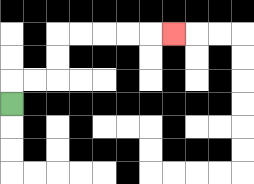{'start': '[0, 4]', 'end': '[7, 1]', 'path_directions': 'U,R,R,U,U,R,R,R,R,R', 'path_coordinates': '[[0, 4], [0, 3], [1, 3], [2, 3], [2, 2], [2, 1], [3, 1], [4, 1], [5, 1], [6, 1], [7, 1]]'}